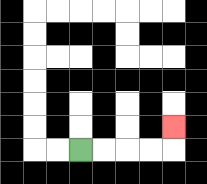{'start': '[3, 6]', 'end': '[7, 5]', 'path_directions': 'R,R,R,R,U', 'path_coordinates': '[[3, 6], [4, 6], [5, 6], [6, 6], [7, 6], [7, 5]]'}